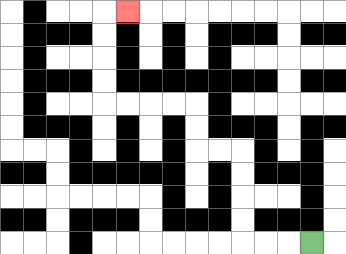{'start': '[13, 10]', 'end': '[5, 0]', 'path_directions': 'L,L,L,U,U,U,U,L,L,U,U,L,L,L,L,U,U,U,U,R', 'path_coordinates': '[[13, 10], [12, 10], [11, 10], [10, 10], [10, 9], [10, 8], [10, 7], [10, 6], [9, 6], [8, 6], [8, 5], [8, 4], [7, 4], [6, 4], [5, 4], [4, 4], [4, 3], [4, 2], [4, 1], [4, 0], [5, 0]]'}